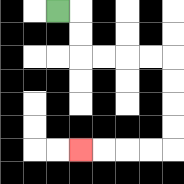{'start': '[2, 0]', 'end': '[3, 6]', 'path_directions': 'R,D,D,R,R,R,R,D,D,D,D,L,L,L,L', 'path_coordinates': '[[2, 0], [3, 0], [3, 1], [3, 2], [4, 2], [5, 2], [6, 2], [7, 2], [7, 3], [7, 4], [7, 5], [7, 6], [6, 6], [5, 6], [4, 6], [3, 6]]'}